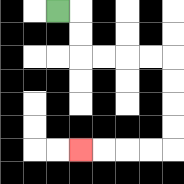{'start': '[2, 0]', 'end': '[3, 6]', 'path_directions': 'R,D,D,R,R,R,R,D,D,D,D,L,L,L,L', 'path_coordinates': '[[2, 0], [3, 0], [3, 1], [3, 2], [4, 2], [5, 2], [6, 2], [7, 2], [7, 3], [7, 4], [7, 5], [7, 6], [6, 6], [5, 6], [4, 6], [3, 6]]'}